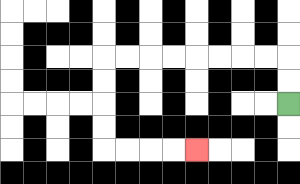{'start': '[12, 4]', 'end': '[8, 6]', 'path_directions': 'U,U,L,L,L,L,L,L,L,L,D,D,D,D,R,R,R,R', 'path_coordinates': '[[12, 4], [12, 3], [12, 2], [11, 2], [10, 2], [9, 2], [8, 2], [7, 2], [6, 2], [5, 2], [4, 2], [4, 3], [4, 4], [4, 5], [4, 6], [5, 6], [6, 6], [7, 6], [8, 6]]'}